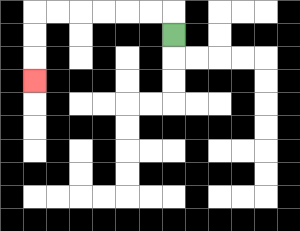{'start': '[7, 1]', 'end': '[1, 3]', 'path_directions': 'U,L,L,L,L,L,L,D,D,D', 'path_coordinates': '[[7, 1], [7, 0], [6, 0], [5, 0], [4, 0], [3, 0], [2, 0], [1, 0], [1, 1], [1, 2], [1, 3]]'}